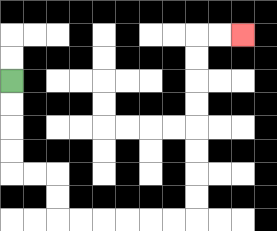{'start': '[0, 3]', 'end': '[10, 1]', 'path_directions': 'D,D,D,D,R,R,D,D,R,R,R,R,R,R,U,U,U,U,U,U,U,U,R,R', 'path_coordinates': '[[0, 3], [0, 4], [0, 5], [0, 6], [0, 7], [1, 7], [2, 7], [2, 8], [2, 9], [3, 9], [4, 9], [5, 9], [6, 9], [7, 9], [8, 9], [8, 8], [8, 7], [8, 6], [8, 5], [8, 4], [8, 3], [8, 2], [8, 1], [9, 1], [10, 1]]'}